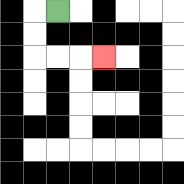{'start': '[2, 0]', 'end': '[4, 2]', 'path_directions': 'L,D,D,R,R,R', 'path_coordinates': '[[2, 0], [1, 0], [1, 1], [1, 2], [2, 2], [3, 2], [4, 2]]'}